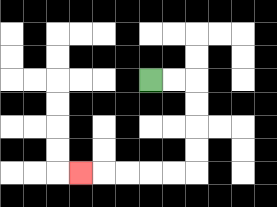{'start': '[6, 3]', 'end': '[3, 7]', 'path_directions': 'R,R,D,D,D,D,L,L,L,L,L', 'path_coordinates': '[[6, 3], [7, 3], [8, 3], [8, 4], [8, 5], [8, 6], [8, 7], [7, 7], [6, 7], [5, 7], [4, 7], [3, 7]]'}